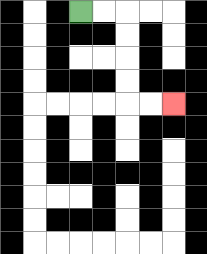{'start': '[3, 0]', 'end': '[7, 4]', 'path_directions': 'R,R,D,D,D,D,R,R', 'path_coordinates': '[[3, 0], [4, 0], [5, 0], [5, 1], [5, 2], [5, 3], [5, 4], [6, 4], [7, 4]]'}